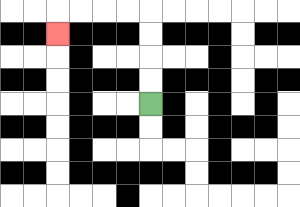{'start': '[6, 4]', 'end': '[2, 1]', 'path_directions': 'U,U,U,U,L,L,L,L,D', 'path_coordinates': '[[6, 4], [6, 3], [6, 2], [6, 1], [6, 0], [5, 0], [4, 0], [3, 0], [2, 0], [2, 1]]'}